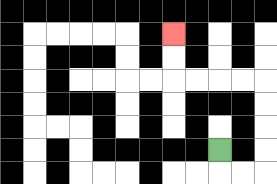{'start': '[9, 6]', 'end': '[7, 1]', 'path_directions': 'D,R,R,U,U,U,U,L,L,L,L,U,U', 'path_coordinates': '[[9, 6], [9, 7], [10, 7], [11, 7], [11, 6], [11, 5], [11, 4], [11, 3], [10, 3], [9, 3], [8, 3], [7, 3], [7, 2], [7, 1]]'}